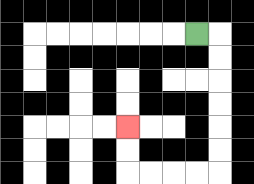{'start': '[8, 1]', 'end': '[5, 5]', 'path_directions': 'R,D,D,D,D,D,D,L,L,L,L,U,U', 'path_coordinates': '[[8, 1], [9, 1], [9, 2], [9, 3], [9, 4], [9, 5], [9, 6], [9, 7], [8, 7], [7, 7], [6, 7], [5, 7], [5, 6], [5, 5]]'}